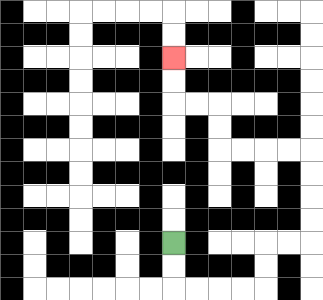{'start': '[7, 10]', 'end': '[7, 2]', 'path_directions': 'D,D,R,R,R,R,U,U,R,R,U,U,U,U,L,L,L,L,U,U,L,L,U,U', 'path_coordinates': '[[7, 10], [7, 11], [7, 12], [8, 12], [9, 12], [10, 12], [11, 12], [11, 11], [11, 10], [12, 10], [13, 10], [13, 9], [13, 8], [13, 7], [13, 6], [12, 6], [11, 6], [10, 6], [9, 6], [9, 5], [9, 4], [8, 4], [7, 4], [7, 3], [7, 2]]'}